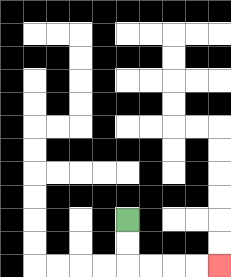{'start': '[5, 9]', 'end': '[9, 11]', 'path_directions': 'D,D,R,R,R,R', 'path_coordinates': '[[5, 9], [5, 10], [5, 11], [6, 11], [7, 11], [8, 11], [9, 11]]'}